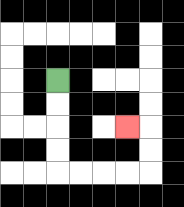{'start': '[2, 3]', 'end': '[5, 5]', 'path_directions': 'D,D,D,D,R,R,R,R,U,U,L', 'path_coordinates': '[[2, 3], [2, 4], [2, 5], [2, 6], [2, 7], [3, 7], [4, 7], [5, 7], [6, 7], [6, 6], [6, 5], [5, 5]]'}